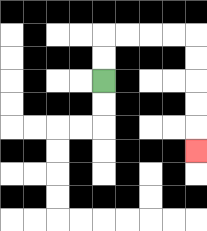{'start': '[4, 3]', 'end': '[8, 6]', 'path_directions': 'U,U,R,R,R,R,D,D,D,D,D', 'path_coordinates': '[[4, 3], [4, 2], [4, 1], [5, 1], [6, 1], [7, 1], [8, 1], [8, 2], [8, 3], [8, 4], [8, 5], [8, 6]]'}